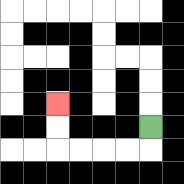{'start': '[6, 5]', 'end': '[2, 4]', 'path_directions': 'D,L,L,L,L,U,U', 'path_coordinates': '[[6, 5], [6, 6], [5, 6], [4, 6], [3, 6], [2, 6], [2, 5], [2, 4]]'}